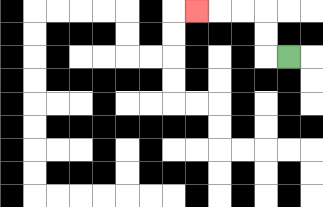{'start': '[12, 2]', 'end': '[8, 0]', 'path_directions': 'L,U,U,L,L,L', 'path_coordinates': '[[12, 2], [11, 2], [11, 1], [11, 0], [10, 0], [9, 0], [8, 0]]'}